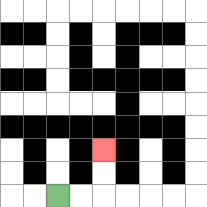{'start': '[2, 8]', 'end': '[4, 6]', 'path_directions': 'R,R,U,U', 'path_coordinates': '[[2, 8], [3, 8], [4, 8], [4, 7], [4, 6]]'}